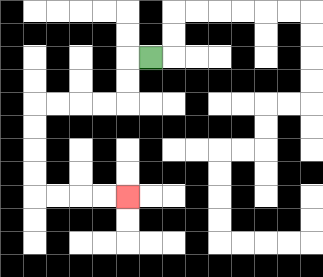{'start': '[6, 2]', 'end': '[5, 8]', 'path_directions': 'L,D,D,L,L,L,L,D,D,D,D,R,R,R,R', 'path_coordinates': '[[6, 2], [5, 2], [5, 3], [5, 4], [4, 4], [3, 4], [2, 4], [1, 4], [1, 5], [1, 6], [1, 7], [1, 8], [2, 8], [3, 8], [4, 8], [5, 8]]'}